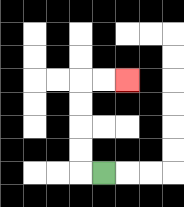{'start': '[4, 7]', 'end': '[5, 3]', 'path_directions': 'L,U,U,U,U,R,R', 'path_coordinates': '[[4, 7], [3, 7], [3, 6], [3, 5], [3, 4], [3, 3], [4, 3], [5, 3]]'}